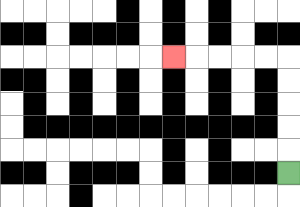{'start': '[12, 7]', 'end': '[7, 2]', 'path_directions': 'U,U,U,U,U,L,L,L,L,L', 'path_coordinates': '[[12, 7], [12, 6], [12, 5], [12, 4], [12, 3], [12, 2], [11, 2], [10, 2], [9, 2], [8, 2], [7, 2]]'}